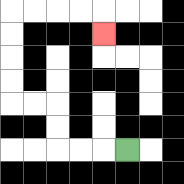{'start': '[5, 6]', 'end': '[4, 1]', 'path_directions': 'L,L,L,U,U,L,L,U,U,U,U,R,R,R,R,D', 'path_coordinates': '[[5, 6], [4, 6], [3, 6], [2, 6], [2, 5], [2, 4], [1, 4], [0, 4], [0, 3], [0, 2], [0, 1], [0, 0], [1, 0], [2, 0], [3, 0], [4, 0], [4, 1]]'}